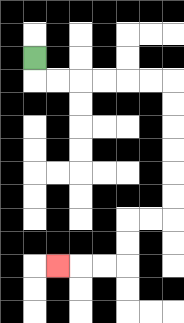{'start': '[1, 2]', 'end': '[2, 11]', 'path_directions': 'D,R,R,R,R,R,R,D,D,D,D,D,D,L,L,D,D,L,L,L', 'path_coordinates': '[[1, 2], [1, 3], [2, 3], [3, 3], [4, 3], [5, 3], [6, 3], [7, 3], [7, 4], [7, 5], [7, 6], [7, 7], [7, 8], [7, 9], [6, 9], [5, 9], [5, 10], [5, 11], [4, 11], [3, 11], [2, 11]]'}